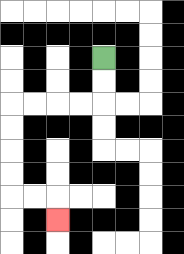{'start': '[4, 2]', 'end': '[2, 9]', 'path_directions': 'D,D,L,L,L,L,D,D,D,D,R,R,D', 'path_coordinates': '[[4, 2], [4, 3], [4, 4], [3, 4], [2, 4], [1, 4], [0, 4], [0, 5], [0, 6], [0, 7], [0, 8], [1, 8], [2, 8], [2, 9]]'}